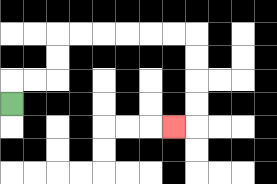{'start': '[0, 4]', 'end': '[7, 5]', 'path_directions': 'U,R,R,U,U,R,R,R,R,R,R,D,D,D,D,L', 'path_coordinates': '[[0, 4], [0, 3], [1, 3], [2, 3], [2, 2], [2, 1], [3, 1], [4, 1], [5, 1], [6, 1], [7, 1], [8, 1], [8, 2], [8, 3], [8, 4], [8, 5], [7, 5]]'}